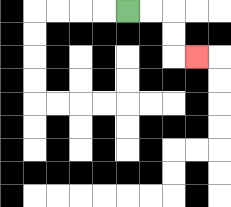{'start': '[5, 0]', 'end': '[8, 2]', 'path_directions': 'R,R,D,D,R', 'path_coordinates': '[[5, 0], [6, 0], [7, 0], [7, 1], [7, 2], [8, 2]]'}